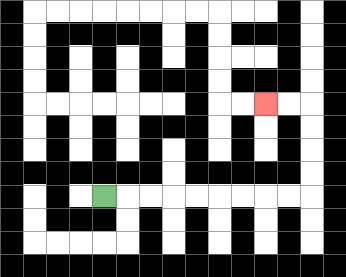{'start': '[4, 8]', 'end': '[11, 4]', 'path_directions': 'R,R,R,R,R,R,R,R,R,U,U,U,U,L,L', 'path_coordinates': '[[4, 8], [5, 8], [6, 8], [7, 8], [8, 8], [9, 8], [10, 8], [11, 8], [12, 8], [13, 8], [13, 7], [13, 6], [13, 5], [13, 4], [12, 4], [11, 4]]'}